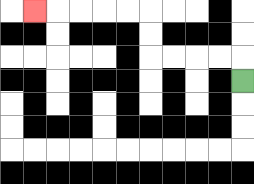{'start': '[10, 3]', 'end': '[1, 0]', 'path_directions': 'U,L,L,L,L,U,U,L,L,L,L,L', 'path_coordinates': '[[10, 3], [10, 2], [9, 2], [8, 2], [7, 2], [6, 2], [6, 1], [6, 0], [5, 0], [4, 0], [3, 0], [2, 0], [1, 0]]'}